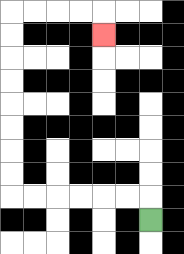{'start': '[6, 9]', 'end': '[4, 1]', 'path_directions': 'U,L,L,L,L,L,L,U,U,U,U,U,U,U,U,R,R,R,R,D', 'path_coordinates': '[[6, 9], [6, 8], [5, 8], [4, 8], [3, 8], [2, 8], [1, 8], [0, 8], [0, 7], [0, 6], [0, 5], [0, 4], [0, 3], [0, 2], [0, 1], [0, 0], [1, 0], [2, 0], [3, 0], [4, 0], [4, 1]]'}